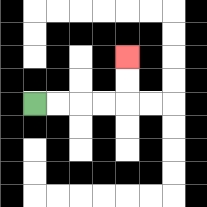{'start': '[1, 4]', 'end': '[5, 2]', 'path_directions': 'R,R,R,R,U,U', 'path_coordinates': '[[1, 4], [2, 4], [3, 4], [4, 4], [5, 4], [5, 3], [5, 2]]'}